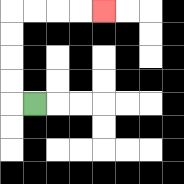{'start': '[1, 4]', 'end': '[4, 0]', 'path_directions': 'L,U,U,U,U,R,R,R,R', 'path_coordinates': '[[1, 4], [0, 4], [0, 3], [0, 2], [0, 1], [0, 0], [1, 0], [2, 0], [3, 0], [4, 0]]'}